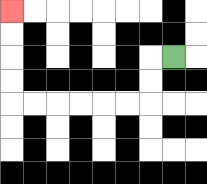{'start': '[7, 2]', 'end': '[0, 0]', 'path_directions': 'L,D,D,L,L,L,L,L,L,U,U,U,U', 'path_coordinates': '[[7, 2], [6, 2], [6, 3], [6, 4], [5, 4], [4, 4], [3, 4], [2, 4], [1, 4], [0, 4], [0, 3], [0, 2], [0, 1], [0, 0]]'}